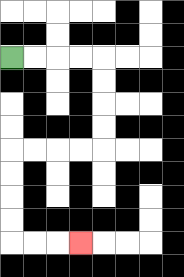{'start': '[0, 2]', 'end': '[3, 10]', 'path_directions': 'R,R,R,R,D,D,D,D,L,L,L,L,D,D,D,D,R,R,R', 'path_coordinates': '[[0, 2], [1, 2], [2, 2], [3, 2], [4, 2], [4, 3], [4, 4], [4, 5], [4, 6], [3, 6], [2, 6], [1, 6], [0, 6], [0, 7], [0, 8], [0, 9], [0, 10], [1, 10], [2, 10], [3, 10]]'}